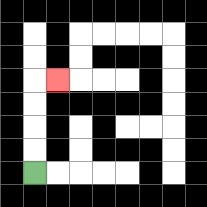{'start': '[1, 7]', 'end': '[2, 3]', 'path_directions': 'U,U,U,U,R', 'path_coordinates': '[[1, 7], [1, 6], [1, 5], [1, 4], [1, 3], [2, 3]]'}